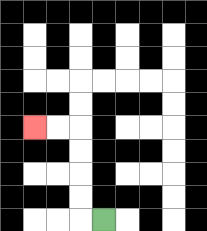{'start': '[4, 9]', 'end': '[1, 5]', 'path_directions': 'L,U,U,U,U,L,L', 'path_coordinates': '[[4, 9], [3, 9], [3, 8], [3, 7], [3, 6], [3, 5], [2, 5], [1, 5]]'}